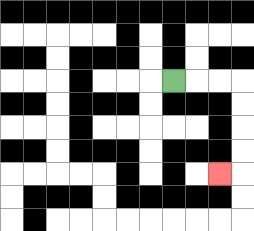{'start': '[7, 3]', 'end': '[9, 7]', 'path_directions': 'R,R,R,D,D,D,D,L', 'path_coordinates': '[[7, 3], [8, 3], [9, 3], [10, 3], [10, 4], [10, 5], [10, 6], [10, 7], [9, 7]]'}